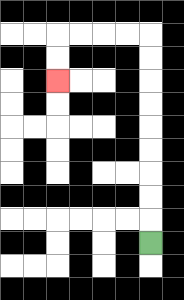{'start': '[6, 10]', 'end': '[2, 3]', 'path_directions': 'U,U,U,U,U,U,U,U,U,L,L,L,L,D,D', 'path_coordinates': '[[6, 10], [6, 9], [6, 8], [6, 7], [6, 6], [6, 5], [6, 4], [6, 3], [6, 2], [6, 1], [5, 1], [4, 1], [3, 1], [2, 1], [2, 2], [2, 3]]'}